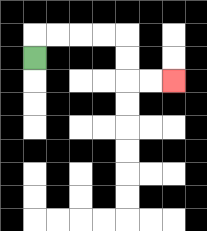{'start': '[1, 2]', 'end': '[7, 3]', 'path_directions': 'U,R,R,R,R,D,D,R,R', 'path_coordinates': '[[1, 2], [1, 1], [2, 1], [3, 1], [4, 1], [5, 1], [5, 2], [5, 3], [6, 3], [7, 3]]'}